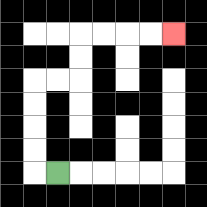{'start': '[2, 7]', 'end': '[7, 1]', 'path_directions': 'L,U,U,U,U,R,R,U,U,R,R,R,R', 'path_coordinates': '[[2, 7], [1, 7], [1, 6], [1, 5], [1, 4], [1, 3], [2, 3], [3, 3], [3, 2], [3, 1], [4, 1], [5, 1], [6, 1], [7, 1]]'}